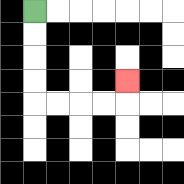{'start': '[1, 0]', 'end': '[5, 3]', 'path_directions': 'D,D,D,D,R,R,R,R,U', 'path_coordinates': '[[1, 0], [1, 1], [1, 2], [1, 3], [1, 4], [2, 4], [3, 4], [4, 4], [5, 4], [5, 3]]'}